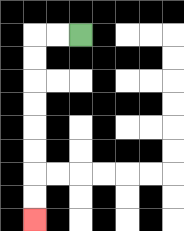{'start': '[3, 1]', 'end': '[1, 9]', 'path_directions': 'L,L,D,D,D,D,D,D,D,D', 'path_coordinates': '[[3, 1], [2, 1], [1, 1], [1, 2], [1, 3], [1, 4], [1, 5], [1, 6], [1, 7], [1, 8], [1, 9]]'}